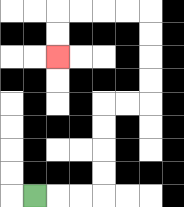{'start': '[1, 8]', 'end': '[2, 2]', 'path_directions': 'R,R,R,U,U,U,U,R,R,U,U,U,U,L,L,L,L,D,D', 'path_coordinates': '[[1, 8], [2, 8], [3, 8], [4, 8], [4, 7], [4, 6], [4, 5], [4, 4], [5, 4], [6, 4], [6, 3], [6, 2], [6, 1], [6, 0], [5, 0], [4, 0], [3, 0], [2, 0], [2, 1], [2, 2]]'}